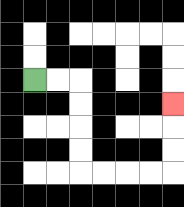{'start': '[1, 3]', 'end': '[7, 4]', 'path_directions': 'R,R,D,D,D,D,R,R,R,R,U,U,U', 'path_coordinates': '[[1, 3], [2, 3], [3, 3], [3, 4], [3, 5], [3, 6], [3, 7], [4, 7], [5, 7], [6, 7], [7, 7], [7, 6], [7, 5], [7, 4]]'}